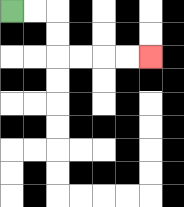{'start': '[0, 0]', 'end': '[6, 2]', 'path_directions': 'R,R,D,D,R,R,R,R', 'path_coordinates': '[[0, 0], [1, 0], [2, 0], [2, 1], [2, 2], [3, 2], [4, 2], [5, 2], [6, 2]]'}